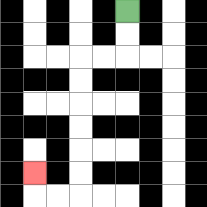{'start': '[5, 0]', 'end': '[1, 7]', 'path_directions': 'D,D,L,L,D,D,D,D,D,D,L,L,U', 'path_coordinates': '[[5, 0], [5, 1], [5, 2], [4, 2], [3, 2], [3, 3], [3, 4], [3, 5], [3, 6], [3, 7], [3, 8], [2, 8], [1, 8], [1, 7]]'}